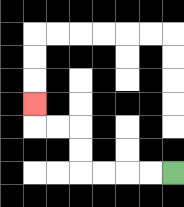{'start': '[7, 7]', 'end': '[1, 4]', 'path_directions': 'L,L,L,L,U,U,L,L,U', 'path_coordinates': '[[7, 7], [6, 7], [5, 7], [4, 7], [3, 7], [3, 6], [3, 5], [2, 5], [1, 5], [1, 4]]'}